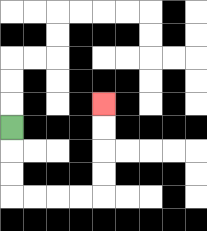{'start': '[0, 5]', 'end': '[4, 4]', 'path_directions': 'D,D,D,R,R,R,R,U,U,U,U', 'path_coordinates': '[[0, 5], [0, 6], [0, 7], [0, 8], [1, 8], [2, 8], [3, 8], [4, 8], [4, 7], [4, 6], [4, 5], [4, 4]]'}